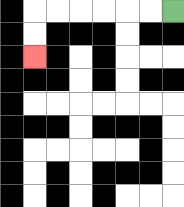{'start': '[7, 0]', 'end': '[1, 2]', 'path_directions': 'L,L,L,L,L,L,D,D', 'path_coordinates': '[[7, 0], [6, 0], [5, 0], [4, 0], [3, 0], [2, 0], [1, 0], [1, 1], [1, 2]]'}